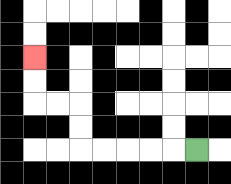{'start': '[8, 6]', 'end': '[1, 2]', 'path_directions': 'L,L,L,L,L,U,U,L,L,U,U', 'path_coordinates': '[[8, 6], [7, 6], [6, 6], [5, 6], [4, 6], [3, 6], [3, 5], [3, 4], [2, 4], [1, 4], [1, 3], [1, 2]]'}